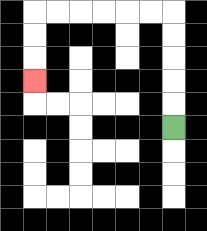{'start': '[7, 5]', 'end': '[1, 3]', 'path_directions': 'U,U,U,U,U,L,L,L,L,L,L,D,D,D', 'path_coordinates': '[[7, 5], [7, 4], [7, 3], [7, 2], [7, 1], [7, 0], [6, 0], [5, 0], [4, 0], [3, 0], [2, 0], [1, 0], [1, 1], [1, 2], [1, 3]]'}